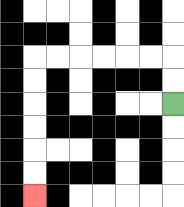{'start': '[7, 4]', 'end': '[1, 8]', 'path_directions': 'U,U,L,L,L,L,L,L,D,D,D,D,D,D', 'path_coordinates': '[[7, 4], [7, 3], [7, 2], [6, 2], [5, 2], [4, 2], [3, 2], [2, 2], [1, 2], [1, 3], [1, 4], [1, 5], [1, 6], [1, 7], [1, 8]]'}